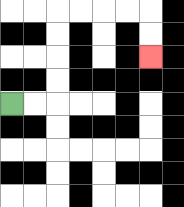{'start': '[0, 4]', 'end': '[6, 2]', 'path_directions': 'R,R,U,U,U,U,R,R,R,R,D,D', 'path_coordinates': '[[0, 4], [1, 4], [2, 4], [2, 3], [2, 2], [2, 1], [2, 0], [3, 0], [4, 0], [5, 0], [6, 0], [6, 1], [6, 2]]'}